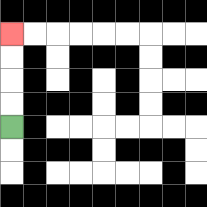{'start': '[0, 5]', 'end': '[0, 1]', 'path_directions': 'U,U,U,U', 'path_coordinates': '[[0, 5], [0, 4], [0, 3], [0, 2], [0, 1]]'}